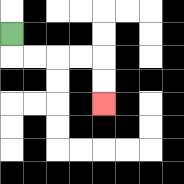{'start': '[0, 1]', 'end': '[4, 4]', 'path_directions': 'D,R,R,R,R,D,D', 'path_coordinates': '[[0, 1], [0, 2], [1, 2], [2, 2], [3, 2], [4, 2], [4, 3], [4, 4]]'}